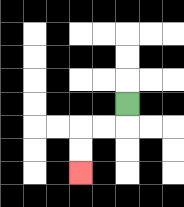{'start': '[5, 4]', 'end': '[3, 7]', 'path_directions': 'D,L,L,D,D', 'path_coordinates': '[[5, 4], [5, 5], [4, 5], [3, 5], [3, 6], [3, 7]]'}